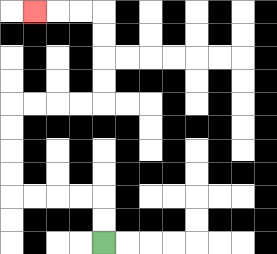{'start': '[4, 10]', 'end': '[1, 0]', 'path_directions': 'U,U,L,L,L,L,U,U,U,U,R,R,R,R,U,U,U,U,L,L,L', 'path_coordinates': '[[4, 10], [4, 9], [4, 8], [3, 8], [2, 8], [1, 8], [0, 8], [0, 7], [0, 6], [0, 5], [0, 4], [1, 4], [2, 4], [3, 4], [4, 4], [4, 3], [4, 2], [4, 1], [4, 0], [3, 0], [2, 0], [1, 0]]'}